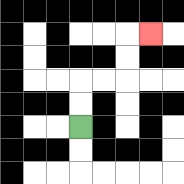{'start': '[3, 5]', 'end': '[6, 1]', 'path_directions': 'U,U,R,R,U,U,R', 'path_coordinates': '[[3, 5], [3, 4], [3, 3], [4, 3], [5, 3], [5, 2], [5, 1], [6, 1]]'}